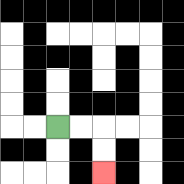{'start': '[2, 5]', 'end': '[4, 7]', 'path_directions': 'R,R,D,D', 'path_coordinates': '[[2, 5], [3, 5], [4, 5], [4, 6], [4, 7]]'}